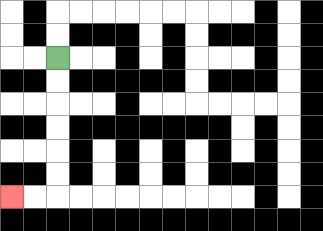{'start': '[2, 2]', 'end': '[0, 8]', 'path_directions': 'D,D,D,D,D,D,L,L', 'path_coordinates': '[[2, 2], [2, 3], [2, 4], [2, 5], [2, 6], [2, 7], [2, 8], [1, 8], [0, 8]]'}